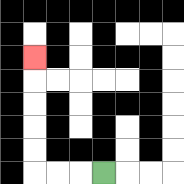{'start': '[4, 7]', 'end': '[1, 2]', 'path_directions': 'L,L,L,U,U,U,U,U', 'path_coordinates': '[[4, 7], [3, 7], [2, 7], [1, 7], [1, 6], [1, 5], [1, 4], [1, 3], [1, 2]]'}